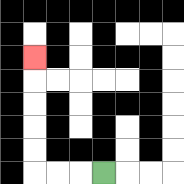{'start': '[4, 7]', 'end': '[1, 2]', 'path_directions': 'L,L,L,U,U,U,U,U', 'path_coordinates': '[[4, 7], [3, 7], [2, 7], [1, 7], [1, 6], [1, 5], [1, 4], [1, 3], [1, 2]]'}